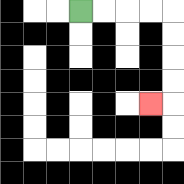{'start': '[3, 0]', 'end': '[6, 4]', 'path_directions': 'R,R,R,R,D,D,D,D,L', 'path_coordinates': '[[3, 0], [4, 0], [5, 0], [6, 0], [7, 0], [7, 1], [7, 2], [7, 3], [7, 4], [6, 4]]'}